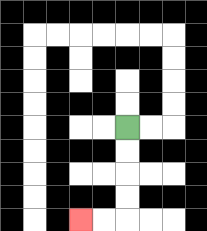{'start': '[5, 5]', 'end': '[3, 9]', 'path_directions': 'D,D,D,D,L,L', 'path_coordinates': '[[5, 5], [5, 6], [5, 7], [5, 8], [5, 9], [4, 9], [3, 9]]'}